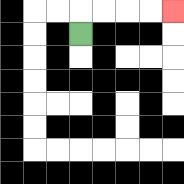{'start': '[3, 1]', 'end': '[7, 0]', 'path_directions': 'U,R,R,R,R', 'path_coordinates': '[[3, 1], [3, 0], [4, 0], [5, 0], [6, 0], [7, 0]]'}